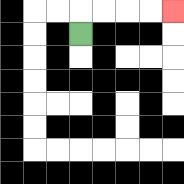{'start': '[3, 1]', 'end': '[7, 0]', 'path_directions': 'U,R,R,R,R', 'path_coordinates': '[[3, 1], [3, 0], [4, 0], [5, 0], [6, 0], [7, 0]]'}